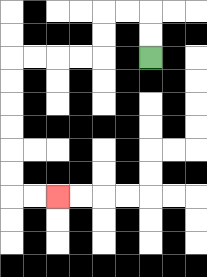{'start': '[6, 2]', 'end': '[2, 8]', 'path_directions': 'U,U,L,L,D,D,L,L,L,L,D,D,D,D,D,D,R,R', 'path_coordinates': '[[6, 2], [6, 1], [6, 0], [5, 0], [4, 0], [4, 1], [4, 2], [3, 2], [2, 2], [1, 2], [0, 2], [0, 3], [0, 4], [0, 5], [0, 6], [0, 7], [0, 8], [1, 8], [2, 8]]'}